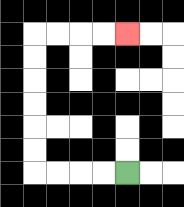{'start': '[5, 7]', 'end': '[5, 1]', 'path_directions': 'L,L,L,L,U,U,U,U,U,U,R,R,R,R', 'path_coordinates': '[[5, 7], [4, 7], [3, 7], [2, 7], [1, 7], [1, 6], [1, 5], [1, 4], [1, 3], [1, 2], [1, 1], [2, 1], [3, 1], [4, 1], [5, 1]]'}